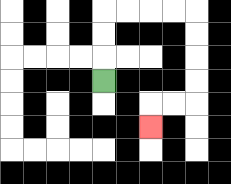{'start': '[4, 3]', 'end': '[6, 5]', 'path_directions': 'U,U,U,R,R,R,R,D,D,D,D,L,L,D', 'path_coordinates': '[[4, 3], [4, 2], [4, 1], [4, 0], [5, 0], [6, 0], [7, 0], [8, 0], [8, 1], [8, 2], [8, 3], [8, 4], [7, 4], [6, 4], [6, 5]]'}